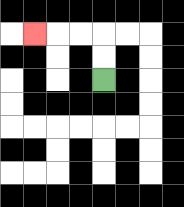{'start': '[4, 3]', 'end': '[1, 1]', 'path_directions': 'U,U,L,L,L', 'path_coordinates': '[[4, 3], [4, 2], [4, 1], [3, 1], [2, 1], [1, 1]]'}